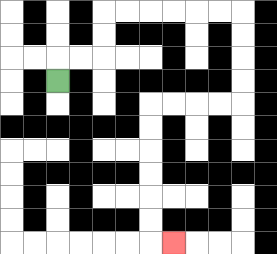{'start': '[2, 3]', 'end': '[7, 10]', 'path_directions': 'U,R,R,U,U,R,R,R,R,R,R,D,D,D,D,L,L,L,L,D,D,D,D,D,D,R', 'path_coordinates': '[[2, 3], [2, 2], [3, 2], [4, 2], [4, 1], [4, 0], [5, 0], [6, 0], [7, 0], [8, 0], [9, 0], [10, 0], [10, 1], [10, 2], [10, 3], [10, 4], [9, 4], [8, 4], [7, 4], [6, 4], [6, 5], [6, 6], [6, 7], [6, 8], [6, 9], [6, 10], [7, 10]]'}